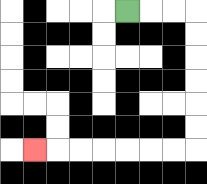{'start': '[5, 0]', 'end': '[1, 6]', 'path_directions': 'R,R,R,D,D,D,D,D,D,L,L,L,L,L,L,L', 'path_coordinates': '[[5, 0], [6, 0], [7, 0], [8, 0], [8, 1], [8, 2], [8, 3], [8, 4], [8, 5], [8, 6], [7, 6], [6, 6], [5, 6], [4, 6], [3, 6], [2, 6], [1, 6]]'}